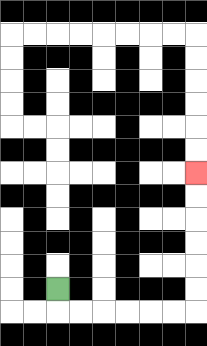{'start': '[2, 12]', 'end': '[8, 7]', 'path_directions': 'D,R,R,R,R,R,R,U,U,U,U,U,U', 'path_coordinates': '[[2, 12], [2, 13], [3, 13], [4, 13], [5, 13], [6, 13], [7, 13], [8, 13], [8, 12], [8, 11], [8, 10], [8, 9], [8, 8], [8, 7]]'}